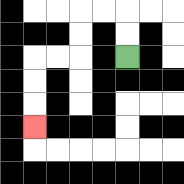{'start': '[5, 2]', 'end': '[1, 5]', 'path_directions': 'U,U,L,L,D,D,L,L,D,D,D', 'path_coordinates': '[[5, 2], [5, 1], [5, 0], [4, 0], [3, 0], [3, 1], [3, 2], [2, 2], [1, 2], [1, 3], [1, 4], [1, 5]]'}